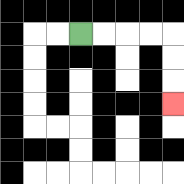{'start': '[3, 1]', 'end': '[7, 4]', 'path_directions': 'R,R,R,R,D,D,D', 'path_coordinates': '[[3, 1], [4, 1], [5, 1], [6, 1], [7, 1], [7, 2], [7, 3], [7, 4]]'}